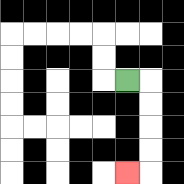{'start': '[5, 3]', 'end': '[5, 7]', 'path_directions': 'R,D,D,D,D,L', 'path_coordinates': '[[5, 3], [6, 3], [6, 4], [6, 5], [6, 6], [6, 7], [5, 7]]'}